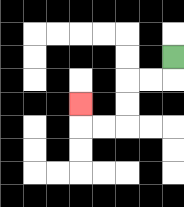{'start': '[7, 2]', 'end': '[3, 4]', 'path_directions': 'D,L,L,D,D,L,L,U', 'path_coordinates': '[[7, 2], [7, 3], [6, 3], [5, 3], [5, 4], [5, 5], [4, 5], [3, 5], [3, 4]]'}